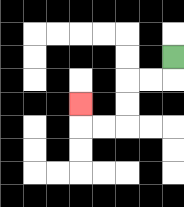{'start': '[7, 2]', 'end': '[3, 4]', 'path_directions': 'D,L,L,D,D,L,L,U', 'path_coordinates': '[[7, 2], [7, 3], [6, 3], [5, 3], [5, 4], [5, 5], [4, 5], [3, 5], [3, 4]]'}